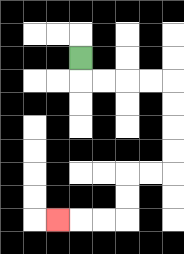{'start': '[3, 2]', 'end': '[2, 9]', 'path_directions': 'D,R,R,R,R,D,D,D,D,L,L,D,D,L,L,L', 'path_coordinates': '[[3, 2], [3, 3], [4, 3], [5, 3], [6, 3], [7, 3], [7, 4], [7, 5], [7, 6], [7, 7], [6, 7], [5, 7], [5, 8], [5, 9], [4, 9], [3, 9], [2, 9]]'}